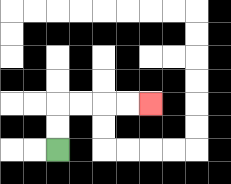{'start': '[2, 6]', 'end': '[6, 4]', 'path_directions': 'U,U,R,R,R,R', 'path_coordinates': '[[2, 6], [2, 5], [2, 4], [3, 4], [4, 4], [5, 4], [6, 4]]'}